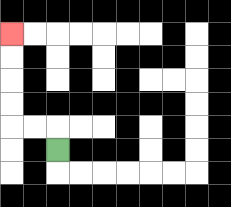{'start': '[2, 6]', 'end': '[0, 1]', 'path_directions': 'U,L,L,U,U,U,U', 'path_coordinates': '[[2, 6], [2, 5], [1, 5], [0, 5], [0, 4], [0, 3], [0, 2], [0, 1]]'}